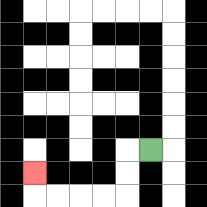{'start': '[6, 6]', 'end': '[1, 7]', 'path_directions': 'L,D,D,L,L,L,L,U', 'path_coordinates': '[[6, 6], [5, 6], [5, 7], [5, 8], [4, 8], [3, 8], [2, 8], [1, 8], [1, 7]]'}